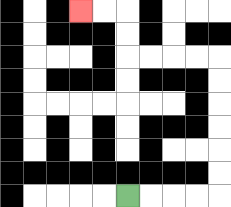{'start': '[5, 8]', 'end': '[3, 0]', 'path_directions': 'R,R,R,R,U,U,U,U,U,U,L,L,L,L,U,U,L,L', 'path_coordinates': '[[5, 8], [6, 8], [7, 8], [8, 8], [9, 8], [9, 7], [9, 6], [9, 5], [9, 4], [9, 3], [9, 2], [8, 2], [7, 2], [6, 2], [5, 2], [5, 1], [5, 0], [4, 0], [3, 0]]'}